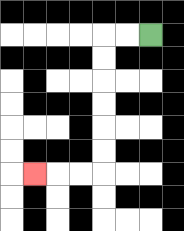{'start': '[6, 1]', 'end': '[1, 7]', 'path_directions': 'L,L,D,D,D,D,D,D,L,L,L', 'path_coordinates': '[[6, 1], [5, 1], [4, 1], [4, 2], [4, 3], [4, 4], [4, 5], [4, 6], [4, 7], [3, 7], [2, 7], [1, 7]]'}